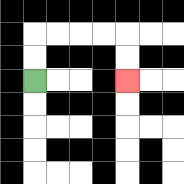{'start': '[1, 3]', 'end': '[5, 3]', 'path_directions': 'U,U,R,R,R,R,D,D', 'path_coordinates': '[[1, 3], [1, 2], [1, 1], [2, 1], [3, 1], [4, 1], [5, 1], [5, 2], [5, 3]]'}